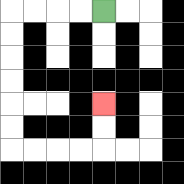{'start': '[4, 0]', 'end': '[4, 4]', 'path_directions': 'L,L,L,L,D,D,D,D,D,D,R,R,R,R,U,U', 'path_coordinates': '[[4, 0], [3, 0], [2, 0], [1, 0], [0, 0], [0, 1], [0, 2], [0, 3], [0, 4], [0, 5], [0, 6], [1, 6], [2, 6], [3, 6], [4, 6], [4, 5], [4, 4]]'}